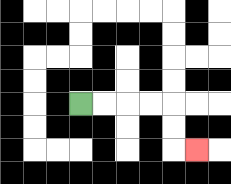{'start': '[3, 4]', 'end': '[8, 6]', 'path_directions': 'R,R,R,R,D,D,R', 'path_coordinates': '[[3, 4], [4, 4], [5, 4], [6, 4], [7, 4], [7, 5], [7, 6], [8, 6]]'}